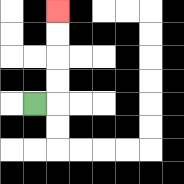{'start': '[1, 4]', 'end': '[2, 0]', 'path_directions': 'R,U,U,U,U', 'path_coordinates': '[[1, 4], [2, 4], [2, 3], [2, 2], [2, 1], [2, 0]]'}